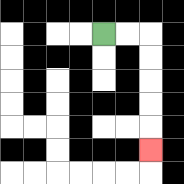{'start': '[4, 1]', 'end': '[6, 6]', 'path_directions': 'R,R,D,D,D,D,D', 'path_coordinates': '[[4, 1], [5, 1], [6, 1], [6, 2], [6, 3], [6, 4], [6, 5], [6, 6]]'}